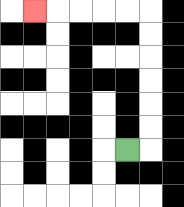{'start': '[5, 6]', 'end': '[1, 0]', 'path_directions': 'R,U,U,U,U,U,U,L,L,L,L,L', 'path_coordinates': '[[5, 6], [6, 6], [6, 5], [6, 4], [6, 3], [6, 2], [6, 1], [6, 0], [5, 0], [4, 0], [3, 0], [2, 0], [1, 0]]'}